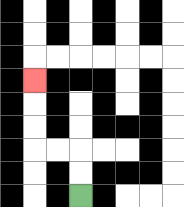{'start': '[3, 8]', 'end': '[1, 3]', 'path_directions': 'U,U,L,L,U,U,U', 'path_coordinates': '[[3, 8], [3, 7], [3, 6], [2, 6], [1, 6], [1, 5], [1, 4], [1, 3]]'}